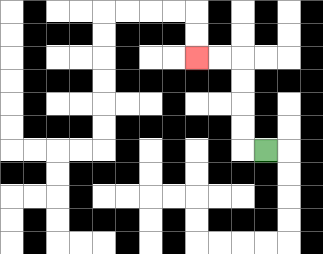{'start': '[11, 6]', 'end': '[8, 2]', 'path_directions': 'L,U,U,U,U,L,L', 'path_coordinates': '[[11, 6], [10, 6], [10, 5], [10, 4], [10, 3], [10, 2], [9, 2], [8, 2]]'}